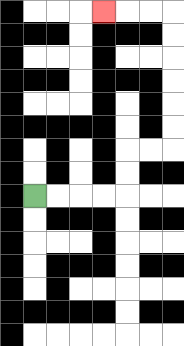{'start': '[1, 8]', 'end': '[4, 0]', 'path_directions': 'R,R,R,R,U,U,R,R,U,U,U,U,U,U,L,L,L', 'path_coordinates': '[[1, 8], [2, 8], [3, 8], [4, 8], [5, 8], [5, 7], [5, 6], [6, 6], [7, 6], [7, 5], [7, 4], [7, 3], [7, 2], [7, 1], [7, 0], [6, 0], [5, 0], [4, 0]]'}